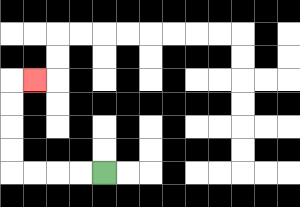{'start': '[4, 7]', 'end': '[1, 3]', 'path_directions': 'L,L,L,L,U,U,U,U,R', 'path_coordinates': '[[4, 7], [3, 7], [2, 7], [1, 7], [0, 7], [0, 6], [0, 5], [0, 4], [0, 3], [1, 3]]'}